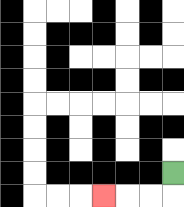{'start': '[7, 7]', 'end': '[4, 8]', 'path_directions': 'D,L,L,L', 'path_coordinates': '[[7, 7], [7, 8], [6, 8], [5, 8], [4, 8]]'}